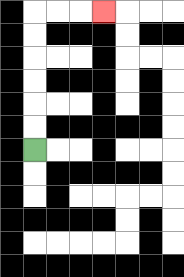{'start': '[1, 6]', 'end': '[4, 0]', 'path_directions': 'U,U,U,U,U,U,R,R,R', 'path_coordinates': '[[1, 6], [1, 5], [1, 4], [1, 3], [1, 2], [1, 1], [1, 0], [2, 0], [3, 0], [4, 0]]'}